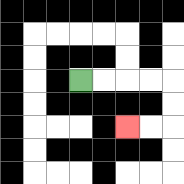{'start': '[3, 3]', 'end': '[5, 5]', 'path_directions': 'R,R,R,R,D,D,L,L', 'path_coordinates': '[[3, 3], [4, 3], [5, 3], [6, 3], [7, 3], [7, 4], [7, 5], [6, 5], [5, 5]]'}